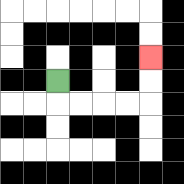{'start': '[2, 3]', 'end': '[6, 2]', 'path_directions': 'D,R,R,R,R,U,U', 'path_coordinates': '[[2, 3], [2, 4], [3, 4], [4, 4], [5, 4], [6, 4], [6, 3], [6, 2]]'}